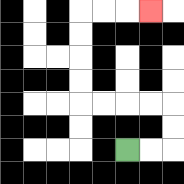{'start': '[5, 6]', 'end': '[6, 0]', 'path_directions': 'R,R,U,U,L,L,L,L,U,U,U,U,R,R,R', 'path_coordinates': '[[5, 6], [6, 6], [7, 6], [7, 5], [7, 4], [6, 4], [5, 4], [4, 4], [3, 4], [3, 3], [3, 2], [3, 1], [3, 0], [4, 0], [5, 0], [6, 0]]'}